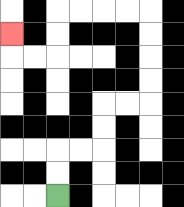{'start': '[2, 8]', 'end': '[0, 1]', 'path_directions': 'U,U,R,R,U,U,R,R,U,U,U,U,L,L,L,L,D,D,L,L,U', 'path_coordinates': '[[2, 8], [2, 7], [2, 6], [3, 6], [4, 6], [4, 5], [4, 4], [5, 4], [6, 4], [6, 3], [6, 2], [6, 1], [6, 0], [5, 0], [4, 0], [3, 0], [2, 0], [2, 1], [2, 2], [1, 2], [0, 2], [0, 1]]'}